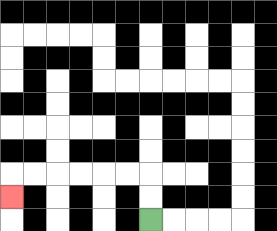{'start': '[6, 9]', 'end': '[0, 8]', 'path_directions': 'U,U,L,L,L,L,L,L,D', 'path_coordinates': '[[6, 9], [6, 8], [6, 7], [5, 7], [4, 7], [3, 7], [2, 7], [1, 7], [0, 7], [0, 8]]'}